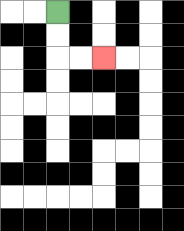{'start': '[2, 0]', 'end': '[4, 2]', 'path_directions': 'D,D,R,R', 'path_coordinates': '[[2, 0], [2, 1], [2, 2], [3, 2], [4, 2]]'}